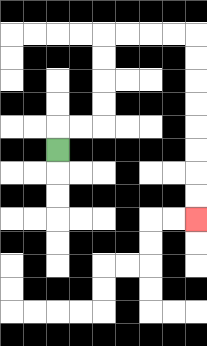{'start': '[2, 6]', 'end': '[8, 9]', 'path_directions': 'U,R,R,U,U,U,U,R,R,R,R,D,D,D,D,D,D,D,D', 'path_coordinates': '[[2, 6], [2, 5], [3, 5], [4, 5], [4, 4], [4, 3], [4, 2], [4, 1], [5, 1], [6, 1], [7, 1], [8, 1], [8, 2], [8, 3], [8, 4], [8, 5], [8, 6], [8, 7], [8, 8], [8, 9]]'}